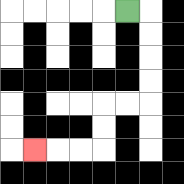{'start': '[5, 0]', 'end': '[1, 6]', 'path_directions': 'R,D,D,D,D,L,L,D,D,L,L,L', 'path_coordinates': '[[5, 0], [6, 0], [6, 1], [6, 2], [6, 3], [6, 4], [5, 4], [4, 4], [4, 5], [4, 6], [3, 6], [2, 6], [1, 6]]'}